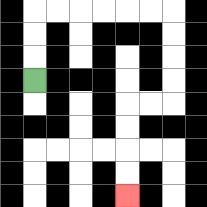{'start': '[1, 3]', 'end': '[5, 8]', 'path_directions': 'U,U,U,R,R,R,R,R,R,D,D,D,D,L,L,D,D,D,D', 'path_coordinates': '[[1, 3], [1, 2], [1, 1], [1, 0], [2, 0], [3, 0], [4, 0], [5, 0], [6, 0], [7, 0], [7, 1], [7, 2], [7, 3], [7, 4], [6, 4], [5, 4], [5, 5], [5, 6], [5, 7], [5, 8]]'}